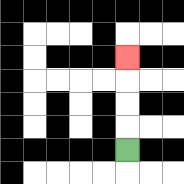{'start': '[5, 6]', 'end': '[5, 2]', 'path_directions': 'U,U,U,U', 'path_coordinates': '[[5, 6], [5, 5], [5, 4], [5, 3], [5, 2]]'}